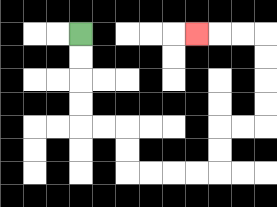{'start': '[3, 1]', 'end': '[8, 1]', 'path_directions': 'D,D,D,D,R,R,D,D,R,R,R,R,U,U,R,R,U,U,U,U,L,L,L', 'path_coordinates': '[[3, 1], [3, 2], [3, 3], [3, 4], [3, 5], [4, 5], [5, 5], [5, 6], [5, 7], [6, 7], [7, 7], [8, 7], [9, 7], [9, 6], [9, 5], [10, 5], [11, 5], [11, 4], [11, 3], [11, 2], [11, 1], [10, 1], [9, 1], [8, 1]]'}